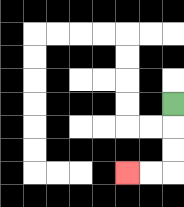{'start': '[7, 4]', 'end': '[5, 7]', 'path_directions': 'D,D,D,L,L', 'path_coordinates': '[[7, 4], [7, 5], [7, 6], [7, 7], [6, 7], [5, 7]]'}